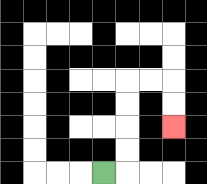{'start': '[4, 7]', 'end': '[7, 5]', 'path_directions': 'R,U,U,U,U,R,R,D,D', 'path_coordinates': '[[4, 7], [5, 7], [5, 6], [5, 5], [5, 4], [5, 3], [6, 3], [7, 3], [7, 4], [7, 5]]'}